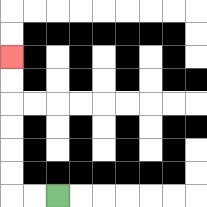{'start': '[2, 8]', 'end': '[0, 2]', 'path_directions': 'L,L,U,U,U,U,U,U', 'path_coordinates': '[[2, 8], [1, 8], [0, 8], [0, 7], [0, 6], [0, 5], [0, 4], [0, 3], [0, 2]]'}